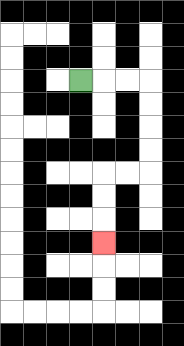{'start': '[3, 3]', 'end': '[4, 10]', 'path_directions': 'R,R,R,D,D,D,D,L,L,D,D,D', 'path_coordinates': '[[3, 3], [4, 3], [5, 3], [6, 3], [6, 4], [6, 5], [6, 6], [6, 7], [5, 7], [4, 7], [4, 8], [4, 9], [4, 10]]'}